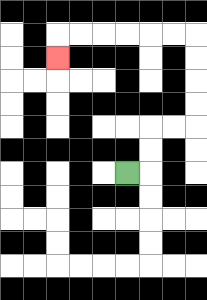{'start': '[5, 7]', 'end': '[2, 2]', 'path_directions': 'R,U,U,R,R,U,U,U,U,L,L,L,L,L,L,D', 'path_coordinates': '[[5, 7], [6, 7], [6, 6], [6, 5], [7, 5], [8, 5], [8, 4], [8, 3], [8, 2], [8, 1], [7, 1], [6, 1], [5, 1], [4, 1], [3, 1], [2, 1], [2, 2]]'}